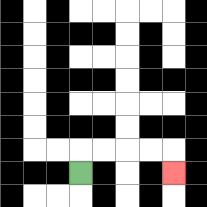{'start': '[3, 7]', 'end': '[7, 7]', 'path_directions': 'U,R,R,R,R,D', 'path_coordinates': '[[3, 7], [3, 6], [4, 6], [5, 6], [6, 6], [7, 6], [7, 7]]'}